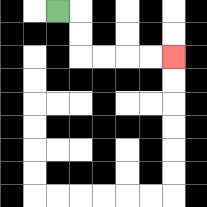{'start': '[2, 0]', 'end': '[7, 2]', 'path_directions': 'R,D,D,R,R,R,R', 'path_coordinates': '[[2, 0], [3, 0], [3, 1], [3, 2], [4, 2], [5, 2], [6, 2], [7, 2]]'}